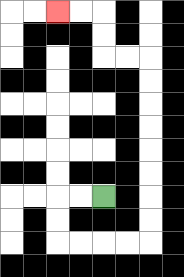{'start': '[4, 8]', 'end': '[2, 0]', 'path_directions': 'L,L,D,D,R,R,R,R,U,U,U,U,U,U,U,U,L,L,U,U,L,L', 'path_coordinates': '[[4, 8], [3, 8], [2, 8], [2, 9], [2, 10], [3, 10], [4, 10], [5, 10], [6, 10], [6, 9], [6, 8], [6, 7], [6, 6], [6, 5], [6, 4], [6, 3], [6, 2], [5, 2], [4, 2], [4, 1], [4, 0], [3, 0], [2, 0]]'}